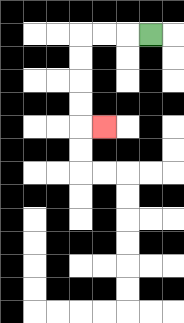{'start': '[6, 1]', 'end': '[4, 5]', 'path_directions': 'L,L,L,D,D,D,D,R', 'path_coordinates': '[[6, 1], [5, 1], [4, 1], [3, 1], [3, 2], [3, 3], [3, 4], [3, 5], [4, 5]]'}